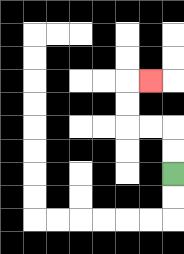{'start': '[7, 7]', 'end': '[6, 3]', 'path_directions': 'U,U,L,L,U,U,R', 'path_coordinates': '[[7, 7], [7, 6], [7, 5], [6, 5], [5, 5], [5, 4], [5, 3], [6, 3]]'}